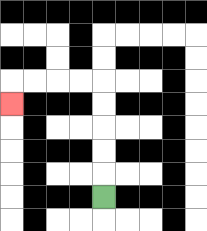{'start': '[4, 8]', 'end': '[0, 4]', 'path_directions': 'U,U,U,U,U,L,L,L,L,D', 'path_coordinates': '[[4, 8], [4, 7], [4, 6], [4, 5], [4, 4], [4, 3], [3, 3], [2, 3], [1, 3], [0, 3], [0, 4]]'}